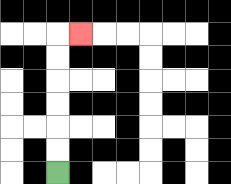{'start': '[2, 7]', 'end': '[3, 1]', 'path_directions': 'U,U,U,U,U,U,R', 'path_coordinates': '[[2, 7], [2, 6], [2, 5], [2, 4], [2, 3], [2, 2], [2, 1], [3, 1]]'}